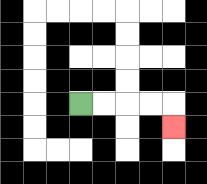{'start': '[3, 4]', 'end': '[7, 5]', 'path_directions': 'R,R,R,R,D', 'path_coordinates': '[[3, 4], [4, 4], [5, 4], [6, 4], [7, 4], [7, 5]]'}